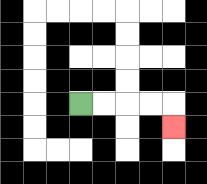{'start': '[3, 4]', 'end': '[7, 5]', 'path_directions': 'R,R,R,R,D', 'path_coordinates': '[[3, 4], [4, 4], [5, 4], [6, 4], [7, 4], [7, 5]]'}